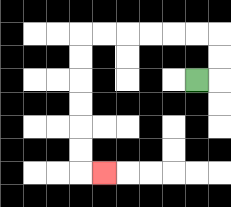{'start': '[8, 3]', 'end': '[4, 7]', 'path_directions': 'R,U,U,L,L,L,L,L,L,D,D,D,D,D,D,R', 'path_coordinates': '[[8, 3], [9, 3], [9, 2], [9, 1], [8, 1], [7, 1], [6, 1], [5, 1], [4, 1], [3, 1], [3, 2], [3, 3], [3, 4], [3, 5], [3, 6], [3, 7], [4, 7]]'}